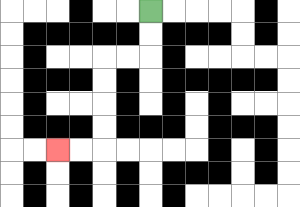{'start': '[6, 0]', 'end': '[2, 6]', 'path_directions': 'D,D,L,L,D,D,D,D,L,L', 'path_coordinates': '[[6, 0], [6, 1], [6, 2], [5, 2], [4, 2], [4, 3], [4, 4], [4, 5], [4, 6], [3, 6], [2, 6]]'}